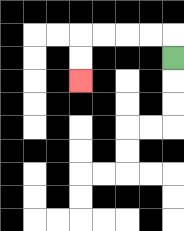{'start': '[7, 2]', 'end': '[3, 3]', 'path_directions': 'U,L,L,L,L,D,D', 'path_coordinates': '[[7, 2], [7, 1], [6, 1], [5, 1], [4, 1], [3, 1], [3, 2], [3, 3]]'}